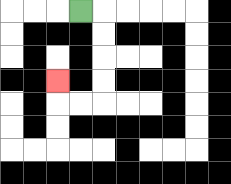{'start': '[3, 0]', 'end': '[2, 3]', 'path_directions': 'R,D,D,D,D,L,L,U', 'path_coordinates': '[[3, 0], [4, 0], [4, 1], [4, 2], [4, 3], [4, 4], [3, 4], [2, 4], [2, 3]]'}